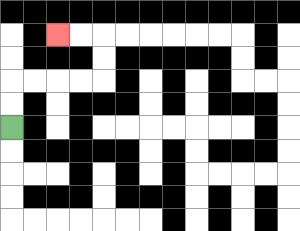{'start': '[0, 5]', 'end': '[2, 1]', 'path_directions': 'U,U,R,R,R,R,U,U,L,L', 'path_coordinates': '[[0, 5], [0, 4], [0, 3], [1, 3], [2, 3], [3, 3], [4, 3], [4, 2], [4, 1], [3, 1], [2, 1]]'}